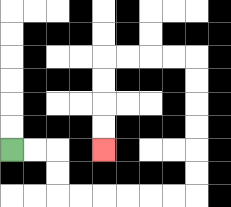{'start': '[0, 6]', 'end': '[4, 6]', 'path_directions': 'R,R,D,D,R,R,R,R,R,R,U,U,U,U,U,U,L,L,L,L,D,D,D,D', 'path_coordinates': '[[0, 6], [1, 6], [2, 6], [2, 7], [2, 8], [3, 8], [4, 8], [5, 8], [6, 8], [7, 8], [8, 8], [8, 7], [8, 6], [8, 5], [8, 4], [8, 3], [8, 2], [7, 2], [6, 2], [5, 2], [4, 2], [4, 3], [4, 4], [4, 5], [4, 6]]'}